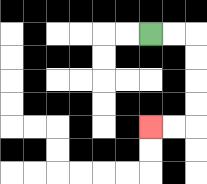{'start': '[6, 1]', 'end': '[6, 5]', 'path_directions': 'R,R,D,D,D,D,L,L', 'path_coordinates': '[[6, 1], [7, 1], [8, 1], [8, 2], [8, 3], [8, 4], [8, 5], [7, 5], [6, 5]]'}